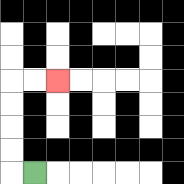{'start': '[1, 7]', 'end': '[2, 3]', 'path_directions': 'L,U,U,U,U,R,R', 'path_coordinates': '[[1, 7], [0, 7], [0, 6], [0, 5], [0, 4], [0, 3], [1, 3], [2, 3]]'}